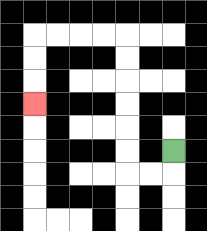{'start': '[7, 6]', 'end': '[1, 4]', 'path_directions': 'D,L,L,U,U,U,U,U,U,L,L,L,L,D,D,D', 'path_coordinates': '[[7, 6], [7, 7], [6, 7], [5, 7], [5, 6], [5, 5], [5, 4], [5, 3], [5, 2], [5, 1], [4, 1], [3, 1], [2, 1], [1, 1], [1, 2], [1, 3], [1, 4]]'}